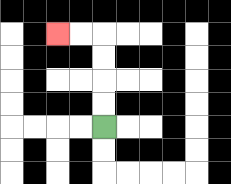{'start': '[4, 5]', 'end': '[2, 1]', 'path_directions': 'U,U,U,U,L,L', 'path_coordinates': '[[4, 5], [4, 4], [4, 3], [4, 2], [4, 1], [3, 1], [2, 1]]'}